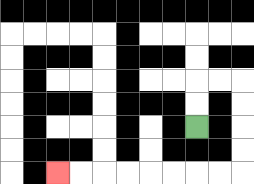{'start': '[8, 5]', 'end': '[2, 7]', 'path_directions': 'U,U,R,R,D,D,D,D,L,L,L,L,L,L,L,L', 'path_coordinates': '[[8, 5], [8, 4], [8, 3], [9, 3], [10, 3], [10, 4], [10, 5], [10, 6], [10, 7], [9, 7], [8, 7], [7, 7], [6, 7], [5, 7], [4, 7], [3, 7], [2, 7]]'}